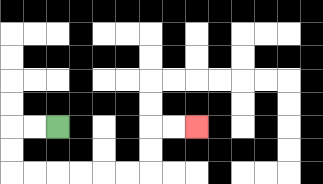{'start': '[2, 5]', 'end': '[8, 5]', 'path_directions': 'L,L,D,D,R,R,R,R,R,R,U,U,R,R', 'path_coordinates': '[[2, 5], [1, 5], [0, 5], [0, 6], [0, 7], [1, 7], [2, 7], [3, 7], [4, 7], [5, 7], [6, 7], [6, 6], [6, 5], [7, 5], [8, 5]]'}